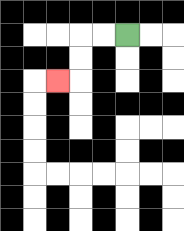{'start': '[5, 1]', 'end': '[2, 3]', 'path_directions': 'L,L,D,D,L', 'path_coordinates': '[[5, 1], [4, 1], [3, 1], [3, 2], [3, 3], [2, 3]]'}